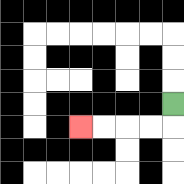{'start': '[7, 4]', 'end': '[3, 5]', 'path_directions': 'D,L,L,L,L', 'path_coordinates': '[[7, 4], [7, 5], [6, 5], [5, 5], [4, 5], [3, 5]]'}